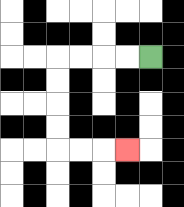{'start': '[6, 2]', 'end': '[5, 6]', 'path_directions': 'L,L,L,L,D,D,D,D,R,R,R', 'path_coordinates': '[[6, 2], [5, 2], [4, 2], [3, 2], [2, 2], [2, 3], [2, 4], [2, 5], [2, 6], [3, 6], [4, 6], [5, 6]]'}